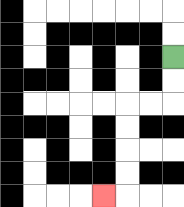{'start': '[7, 2]', 'end': '[4, 8]', 'path_directions': 'D,D,L,L,D,D,D,D,L', 'path_coordinates': '[[7, 2], [7, 3], [7, 4], [6, 4], [5, 4], [5, 5], [5, 6], [5, 7], [5, 8], [4, 8]]'}